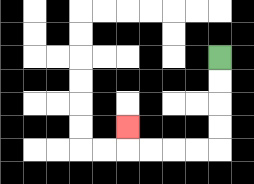{'start': '[9, 2]', 'end': '[5, 5]', 'path_directions': 'D,D,D,D,L,L,L,L,U', 'path_coordinates': '[[9, 2], [9, 3], [9, 4], [9, 5], [9, 6], [8, 6], [7, 6], [6, 6], [5, 6], [5, 5]]'}